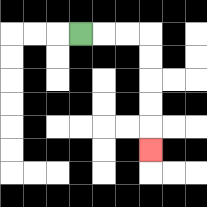{'start': '[3, 1]', 'end': '[6, 6]', 'path_directions': 'R,R,R,D,D,D,D,D', 'path_coordinates': '[[3, 1], [4, 1], [5, 1], [6, 1], [6, 2], [6, 3], [6, 4], [6, 5], [6, 6]]'}